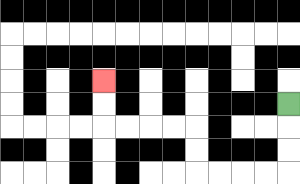{'start': '[12, 4]', 'end': '[4, 3]', 'path_directions': 'D,D,D,L,L,L,L,U,U,L,L,L,L,U,U', 'path_coordinates': '[[12, 4], [12, 5], [12, 6], [12, 7], [11, 7], [10, 7], [9, 7], [8, 7], [8, 6], [8, 5], [7, 5], [6, 5], [5, 5], [4, 5], [4, 4], [4, 3]]'}